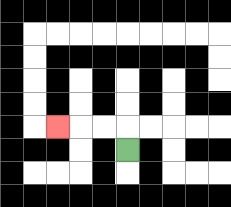{'start': '[5, 6]', 'end': '[2, 5]', 'path_directions': 'U,L,L,L', 'path_coordinates': '[[5, 6], [5, 5], [4, 5], [3, 5], [2, 5]]'}